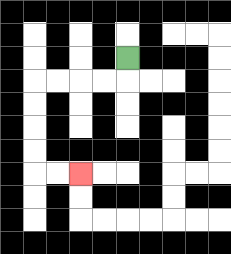{'start': '[5, 2]', 'end': '[3, 7]', 'path_directions': 'D,L,L,L,L,D,D,D,D,R,R', 'path_coordinates': '[[5, 2], [5, 3], [4, 3], [3, 3], [2, 3], [1, 3], [1, 4], [1, 5], [1, 6], [1, 7], [2, 7], [3, 7]]'}